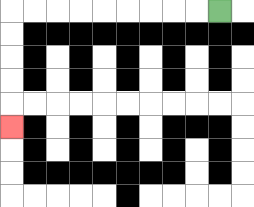{'start': '[9, 0]', 'end': '[0, 5]', 'path_directions': 'L,L,L,L,L,L,L,L,L,D,D,D,D,D', 'path_coordinates': '[[9, 0], [8, 0], [7, 0], [6, 0], [5, 0], [4, 0], [3, 0], [2, 0], [1, 0], [0, 0], [0, 1], [0, 2], [0, 3], [0, 4], [0, 5]]'}